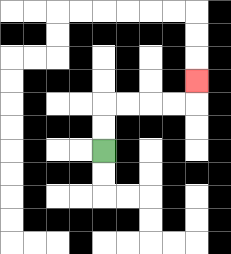{'start': '[4, 6]', 'end': '[8, 3]', 'path_directions': 'U,U,R,R,R,R,U', 'path_coordinates': '[[4, 6], [4, 5], [4, 4], [5, 4], [6, 4], [7, 4], [8, 4], [8, 3]]'}